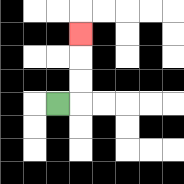{'start': '[2, 4]', 'end': '[3, 1]', 'path_directions': 'R,U,U,U', 'path_coordinates': '[[2, 4], [3, 4], [3, 3], [3, 2], [3, 1]]'}